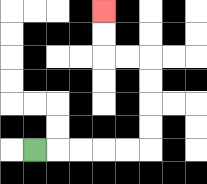{'start': '[1, 6]', 'end': '[4, 0]', 'path_directions': 'R,R,R,R,R,U,U,U,U,L,L,U,U', 'path_coordinates': '[[1, 6], [2, 6], [3, 6], [4, 6], [5, 6], [6, 6], [6, 5], [6, 4], [6, 3], [6, 2], [5, 2], [4, 2], [4, 1], [4, 0]]'}